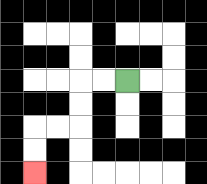{'start': '[5, 3]', 'end': '[1, 7]', 'path_directions': 'L,L,D,D,L,L,D,D', 'path_coordinates': '[[5, 3], [4, 3], [3, 3], [3, 4], [3, 5], [2, 5], [1, 5], [1, 6], [1, 7]]'}